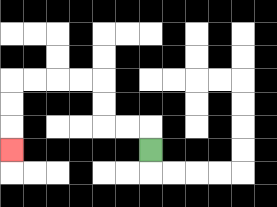{'start': '[6, 6]', 'end': '[0, 6]', 'path_directions': 'U,L,L,U,U,L,L,L,L,D,D,D', 'path_coordinates': '[[6, 6], [6, 5], [5, 5], [4, 5], [4, 4], [4, 3], [3, 3], [2, 3], [1, 3], [0, 3], [0, 4], [0, 5], [0, 6]]'}